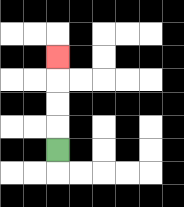{'start': '[2, 6]', 'end': '[2, 2]', 'path_directions': 'U,U,U,U', 'path_coordinates': '[[2, 6], [2, 5], [2, 4], [2, 3], [2, 2]]'}